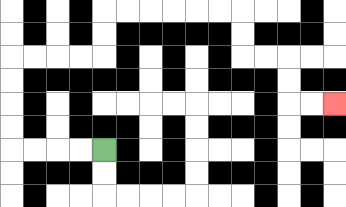{'start': '[4, 6]', 'end': '[14, 4]', 'path_directions': 'L,L,L,L,U,U,U,U,R,R,R,R,U,U,R,R,R,R,R,R,D,D,R,R,D,D,R,R', 'path_coordinates': '[[4, 6], [3, 6], [2, 6], [1, 6], [0, 6], [0, 5], [0, 4], [0, 3], [0, 2], [1, 2], [2, 2], [3, 2], [4, 2], [4, 1], [4, 0], [5, 0], [6, 0], [7, 0], [8, 0], [9, 0], [10, 0], [10, 1], [10, 2], [11, 2], [12, 2], [12, 3], [12, 4], [13, 4], [14, 4]]'}